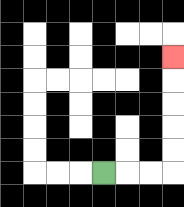{'start': '[4, 7]', 'end': '[7, 2]', 'path_directions': 'R,R,R,U,U,U,U,U', 'path_coordinates': '[[4, 7], [5, 7], [6, 7], [7, 7], [7, 6], [7, 5], [7, 4], [7, 3], [7, 2]]'}